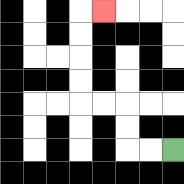{'start': '[7, 6]', 'end': '[4, 0]', 'path_directions': 'L,L,U,U,L,L,U,U,U,U,R', 'path_coordinates': '[[7, 6], [6, 6], [5, 6], [5, 5], [5, 4], [4, 4], [3, 4], [3, 3], [3, 2], [3, 1], [3, 0], [4, 0]]'}